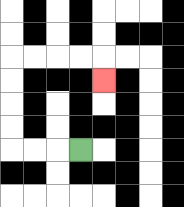{'start': '[3, 6]', 'end': '[4, 3]', 'path_directions': 'L,L,L,U,U,U,U,R,R,R,R,D', 'path_coordinates': '[[3, 6], [2, 6], [1, 6], [0, 6], [0, 5], [0, 4], [0, 3], [0, 2], [1, 2], [2, 2], [3, 2], [4, 2], [4, 3]]'}